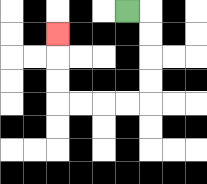{'start': '[5, 0]', 'end': '[2, 1]', 'path_directions': 'R,D,D,D,D,L,L,L,L,U,U,U', 'path_coordinates': '[[5, 0], [6, 0], [6, 1], [6, 2], [6, 3], [6, 4], [5, 4], [4, 4], [3, 4], [2, 4], [2, 3], [2, 2], [2, 1]]'}